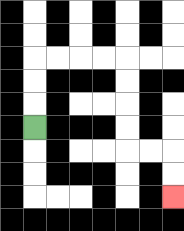{'start': '[1, 5]', 'end': '[7, 8]', 'path_directions': 'U,U,U,R,R,R,R,D,D,D,D,R,R,D,D', 'path_coordinates': '[[1, 5], [1, 4], [1, 3], [1, 2], [2, 2], [3, 2], [4, 2], [5, 2], [5, 3], [5, 4], [5, 5], [5, 6], [6, 6], [7, 6], [7, 7], [7, 8]]'}